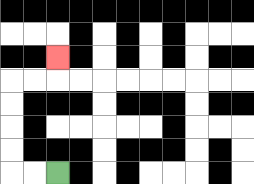{'start': '[2, 7]', 'end': '[2, 2]', 'path_directions': 'L,L,U,U,U,U,R,R,U', 'path_coordinates': '[[2, 7], [1, 7], [0, 7], [0, 6], [0, 5], [0, 4], [0, 3], [1, 3], [2, 3], [2, 2]]'}